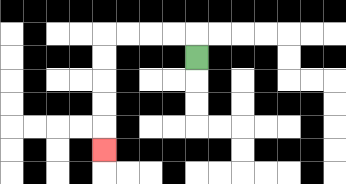{'start': '[8, 2]', 'end': '[4, 6]', 'path_directions': 'U,L,L,L,L,D,D,D,D,D', 'path_coordinates': '[[8, 2], [8, 1], [7, 1], [6, 1], [5, 1], [4, 1], [4, 2], [4, 3], [4, 4], [4, 5], [4, 6]]'}